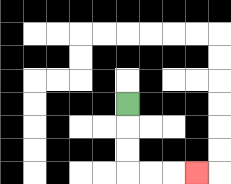{'start': '[5, 4]', 'end': '[8, 7]', 'path_directions': 'D,D,D,R,R,R', 'path_coordinates': '[[5, 4], [5, 5], [5, 6], [5, 7], [6, 7], [7, 7], [8, 7]]'}